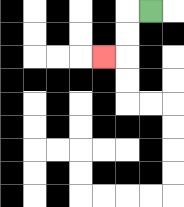{'start': '[6, 0]', 'end': '[4, 2]', 'path_directions': 'L,D,D,L', 'path_coordinates': '[[6, 0], [5, 0], [5, 1], [5, 2], [4, 2]]'}